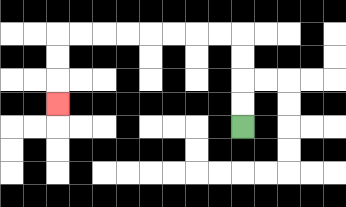{'start': '[10, 5]', 'end': '[2, 4]', 'path_directions': 'U,U,U,U,L,L,L,L,L,L,L,L,D,D,D', 'path_coordinates': '[[10, 5], [10, 4], [10, 3], [10, 2], [10, 1], [9, 1], [8, 1], [7, 1], [6, 1], [5, 1], [4, 1], [3, 1], [2, 1], [2, 2], [2, 3], [2, 4]]'}